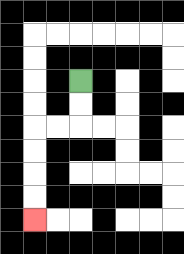{'start': '[3, 3]', 'end': '[1, 9]', 'path_directions': 'D,D,L,L,D,D,D,D', 'path_coordinates': '[[3, 3], [3, 4], [3, 5], [2, 5], [1, 5], [1, 6], [1, 7], [1, 8], [1, 9]]'}